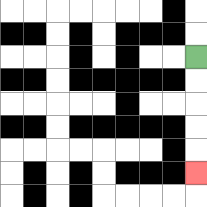{'start': '[8, 2]', 'end': '[8, 7]', 'path_directions': 'D,D,D,D,D', 'path_coordinates': '[[8, 2], [8, 3], [8, 4], [8, 5], [8, 6], [8, 7]]'}